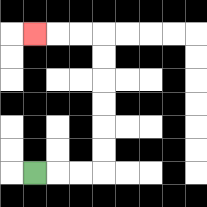{'start': '[1, 7]', 'end': '[1, 1]', 'path_directions': 'R,R,R,U,U,U,U,U,U,L,L,L', 'path_coordinates': '[[1, 7], [2, 7], [3, 7], [4, 7], [4, 6], [4, 5], [4, 4], [4, 3], [4, 2], [4, 1], [3, 1], [2, 1], [1, 1]]'}